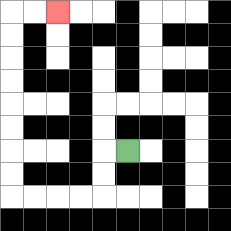{'start': '[5, 6]', 'end': '[2, 0]', 'path_directions': 'L,D,D,L,L,L,L,U,U,U,U,U,U,U,U,R,R', 'path_coordinates': '[[5, 6], [4, 6], [4, 7], [4, 8], [3, 8], [2, 8], [1, 8], [0, 8], [0, 7], [0, 6], [0, 5], [0, 4], [0, 3], [0, 2], [0, 1], [0, 0], [1, 0], [2, 0]]'}